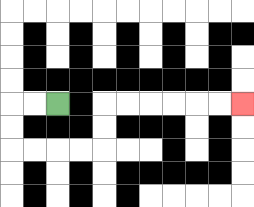{'start': '[2, 4]', 'end': '[10, 4]', 'path_directions': 'L,L,D,D,R,R,R,R,U,U,R,R,R,R,R,R', 'path_coordinates': '[[2, 4], [1, 4], [0, 4], [0, 5], [0, 6], [1, 6], [2, 6], [3, 6], [4, 6], [4, 5], [4, 4], [5, 4], [6, 4], [7, 4], [8, 4], [9, 4], [10, 4]]'}